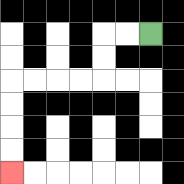{'start': '[6, 1]', 'end': '[0, 7]', 'path_directions': 'L,L,D,D,L,L,L,L,D,D,D,D', 'path_coordinates': '[[6, 1], [5, 1], [4, 1], [4, 2], [4, 3], [3, 3], [2, 3], [1, 3], [0, 3], [0, 4], [0, 5], [0, 6], [0, 7]]'}